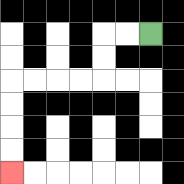{'start': '[6, 1]', 'end': '[0, 7]', 'path_directions': 'L,L,D,D,L,L,L,L,D,D,D,D', 'path_coordinates': '[[6, 1], [5, 1], [4, 1], [4, 2], [4, 3], [3, 3], [2, 3], [1, 3], [0, 3], [0, 4], [0, 5], [0, 6], [0, 7]]'}